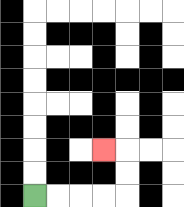{'start': '[1, 8]', 'end': '[4, 6]', 'path_directions': 'R,R,R,R,U,U,L', 'path_coordinates': '[[1, 8], [2, 8], [3, 8], [4, 8], [5, 8], [5, 7], [5, 6], [4, 6]]'}